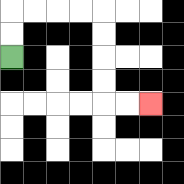{'start': '[0, 2]', 'end': '[6, 4]', 'path_directions': 'U,U,R,R,R,R,D,D,D,D,R,R', 'path_coordinates': '[[0, 2], [0, 1], [0, 0], [1, 0], [2, 0], [3, 0], [4, 0], [4, 1], [4, 2], [4, 3], [4, 4], [5, 4], [6, 4]]'}